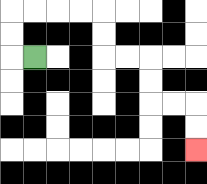{'start': '[1, 2]', 'end': '[8, 6]', 'path_directions': 'L,U,U,R,R,R,R,D,D,R,R,D,D,R,R,D,D', 'path_coordinates': '[[1, 2], [0, 2], [0, 1], [0, 0], [1, 0], [2, 0], [3, 0], [4, 0], [4, 1], [4, 2], [5, 2], [6, 2], [6, 3], [6, 4], [7, 4], [8, 4], [8, 5], [8, 6]]'}